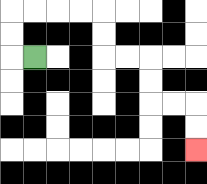{'start': '[1, 2]', 'end': '[8, 6]', 'path_directions': 'L,U,U,R,R,R,R,D,D,R,R,D,D,R,R,D,D', 'path_coordinates': '[[1, 2], [0, 2], [0, 1], [0, 0], [1, 0], [2, 0], [3, 0], [4, 0], [4, 1], [4, 2], [5, 2], [6, 2], [6, 3], [6, 4], [7, 4], [8, 4], [8, 5], [8, 6]]'}